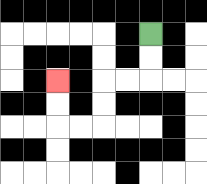{'start': '[6, 1]', 'end': '[2, 3]', 'path_directions': 'D,D,L,L,D,D,L,L,U,U', 'path_coordinates': '[[6, 1], [6, 2], [6, 3], [5, 3], [4, 3], [4, 4], [4, 5], [3, 5], [2, 5], [2, 4], [2, 3]]'}